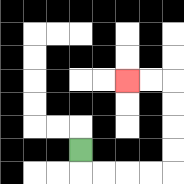{'start': '[3, 6]', 'end': '[5, 3]', 'path_directions': 'D,R,R,R,R,U,U,U,U,L,L', 'path_coordinates': '[[3, 6], [3, 7], [4, 7], [5, 7], [6, 7], [7, 7], [7, 6], [7, 5], [7, 4], [7, 3], [6, 3], [5, 3]]'}